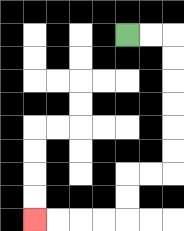{'start': '[5, 1]', 'end': '[1, 9]', 'path_directions': 'R,R,D,D,D,D,D,D,L,L,D,D,L,L,L,L', 'path_coordinates': '[[5, 1], [6, 1], [7, 1], [7, 2], [7, 3], [7, 4], [7, 5], [7, 6], [7, 7], [6, 7], [5, 7], [5, 8], [5, 9], [4, 9], [3, 9], [2, 9], [1, 9]]'}